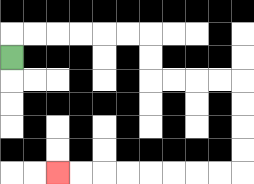{'start': '[0, 2]', 'end': '[2, 7]', 'path_directions': 'U,R,R,R,R,R,R,D,D,R,R,R,R,D,D,D,D,L,L,L,L,L,L,L,L', 'path_coordinates': '[[0, 2], [0, 1], [1, 1], [2, 1], [3, 1], [4, 1], [5, 1], [6, 1], [6, 2], [6, 3], [7, 3], [8, 3], [9, 3], [10, 3], [10, 4], [10, 5], [10, 6], [10, 7], [9, 7], [8, 7], [7, 7], [6, 7], [5, 7], [4, 7], [3, 7], [2, 7]]'}